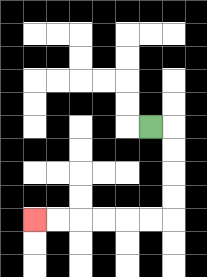{'start': '[6, 5]', 'end': '[1, 9]', 'path_directions': 'R,D,D,D,D,L,L,L,L,L,L', 'path_coordinates': '[[6, 5], [7, 5], [7, 6], [7, 7], [7, 8], [7, 9], [6, 9], [5, 9], [4, 9], [3, 9], [2, 9], [1, 9]]'}